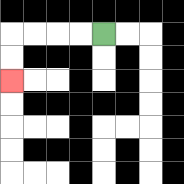{'start': '[4, 1]', 'end': '[0, 3]', 'path_directions': 'L,L,L,L,D,D', 'path_coordinates': '[[4, 1], [3, 1], [2, 1], [1, 1], [0, 1], [0, 2], [0, 3]]'}